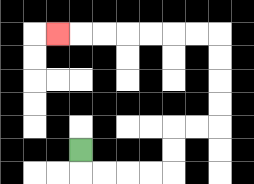{'start': '[3, 6]', 'end': '[2, 1]', 'path_directions': 'D,R,R,R,R,U,U,R,R,U,U,U,U,L,L,L,L,L,L,L', 'path_coordinates': '[[3, 6], [3, 7], [4, 7], [5, 7], [6, 7], [7, 7], [7, 6], [7, 5], [8, 5], [9, 5], [9, 4], [9, 3], [9, 2], [9, 1], [8, 1], [7, 1], [6, 1], [5, 1], [4, 1], [3, 1], [2, 1]]'}